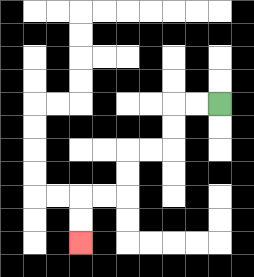{'start': '[9, 4]', 'end': '[3, 10]', 'path_directions': 'L,L,D,D,L,L,D,D,L,L,D,D', 'path_coordinates': '[[9, 4], [8, 4], [7, 4], [7, 5], [7, 6], [6, 6], [5, 6], [5, 7], [5, 8], [4, 8], [3, 8], [3, 9], [3, 10]]'}